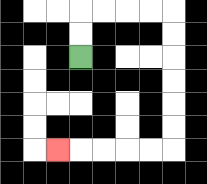{'start': '[3, 2]', 'end': '[2, 6]', 'path_directions': 'U,U,R,R,R,R,D,D,D,D,D,D,L,L,L,L,L', 'path_coordinates': '[[3, 2], [3, 1], [3, 0], [4, 0], [5, 0], [6, 0], [7, 0], [7, 1], [7, 2], [7, 3], [7, 4], [7, 5], [7, 6], [6, 6], [5, 6], [4, 6], [3, 6], [2, 6]]'}